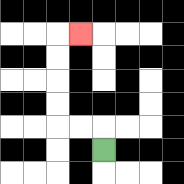{'start': '[4, 6]', 'end': '[3, 1]', 'path_directions': 'U,L,L,U,U,U,U,R', 'path_coordinates': '[[4, 6], [4, 5], [3, 5], [2, 5], [2, 4], [2, 3], [2, 2], [2, 1], [3, 1]]'}